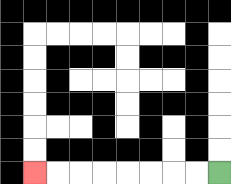{'start': '[9, 7]', 'end': '[1, 7]', 'path_directions': 'L,L,L,L,L,L,L,L', 'path_coordinates': '[[9, 7], [8, 7], [7, 7], [6, 7], [5, 7], [4, 7], [3, 7], [2, 7], [1, 7]]'}